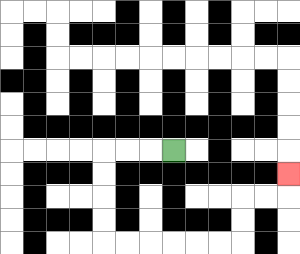{'start': '[7, 6]', 'end': '[12, 7]', 'path_directions': 'L,L,L,D,D,D,D,R,R,R,R,R,R,U,U,R,R,U', 'path_coordinates': '[[7, 6], [6, 6], [5, 6], [4, 6], [4, 7], [4, 8], [4, 9], [4, 10], [5, 10], [6, 10], [7, 10], [8, 10], [9, 10], [10, 10], [10, 9], [10, 8], [11, 8], [12, 8], [12, 7]]'}